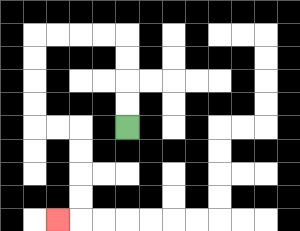{'start': '[5, 5]', 'end': '[2, 9]', 'path_directions': 'U,U,U,U,L,L,L,L,D,D,D,D,R,R,D,D,D,D,L', 'path_coordinates': '[[5, 5], [5, 4], [5, 3], [5, 2], [5, 1], [4, 1], [3, 1], [2, 1], [1, 1], [1, 2], [1, 3], [1, 4], [1, 5], [2, 5], [3, 5], [3, 6], [3, 7], [3, 8], [3, 9], [2, 9]]'}